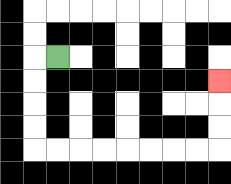{'start': '[2, 2]', 'end': '[9, 3]', 'path_directions': 'L,D,D,D,D,R,R,R,R,R,R,R,R,U,U,U', 'path_coordinates': '[[2, 2], [1, 2], [1, 3], [1, 4], [1, 5], [1, 6], [2, 6], [3, 6], [4, 6], [5, 6], [6, 6], [7, 6], [8, 6], [9, 6], [9, 5], [9, 4], [9, 3]]'}